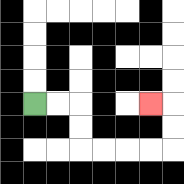{'start': '[1, 4]', 'end': '[6, 4]', 'path_directions': 'R,R,D,D,R,R,R,R,U,U,L', 'path_coordinates': '[[1, 4], [2, 4], [3, 4], [3, 5], [3, 6], [4, 6], [5, 6], [6, 6], [7, 6], [7, 5], [7, 4], [6, 4]]'}